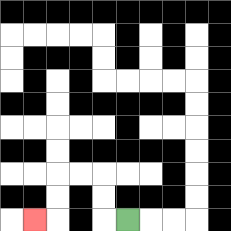{'start': '[5, 9]', 'end': '[1, 9]', 'path_directions': 'L,U,U,L,L,D,D,L', 'path_coordinates': '[[5, 9], [4, 9], [4, 8], [4, 7], [3, 7], [2, 7], [2, 8], [2, 9], [1, 9]]'}